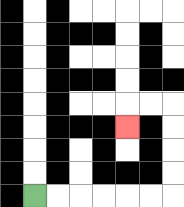{'start': '[1, 8]', 'end': '[5, 5]', 'path_directions': 'R,R,R,R,R,R,U,U,U,U,L,L,D', 'path_coordinates': '[[1, 8], [2, 8], [3, 8], [4, 8], [5, 8], [6, 8], [7, 8], [7, 7], [7, 6], [7, 5], [7, 4], [6, 4], [5, 4], [5, 5]]'}